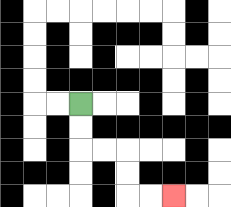{'start': '[3, 4]', 'end': '[7, 8]', 'path_directions': 'D,D,R,R,D,D,R,R', 'path_coordinates': '[[3, 4], [3, 5], [3, 6], [4, 6], [5, 6], [5, 7], [5, 8], [6, 8], [7, 8]]'}